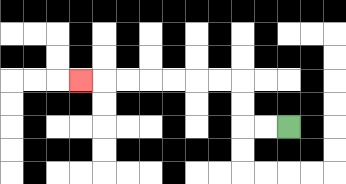{'start': '[12, 5]', 'end': '[3, 3]', 'path_directions': 'L,L,U,U,L,L,L,L,L,L,L', 'path_coordinates': '[[12, 5], [11, 5], [10, 5], [10, 4], [10, 3], [9, 3], [8, 3], [7, 3], [6, 3], [5, 3], [4, 3], [3, 3]]'}